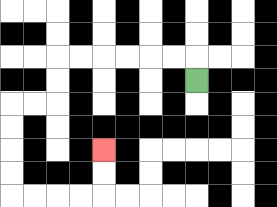{'start': '[8, 3]', 'end': '[4, 6]', 'path_directions': 'U,L,L,L,L,L,L,D,D,L,L,D,D,D,D,R,R,R,R,U,U', 'path_coordinates': '[[8, 3], [8, 2], [7, 2], [6, 2], [5, 2], [4, 2], [3, 2], [2, 2], [2, 3], [2, 4], [1, 4], [0, 4], [0, 5], [0, 6], [0, 7], [0, 8], [1, 8], [2, 8], [3, 8], [4, 8], [4, 7], [4, 6]]'}